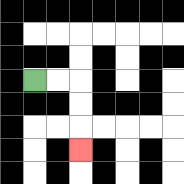{'start': '[1, 3]', 'end': '[3, 6]', 'path_directions': 'R,R,D,D,D', 'path_coordinates': '[[1, 3], [2, 3], [3, 3], [3, 4], [3, 5], [3, 6]]'}